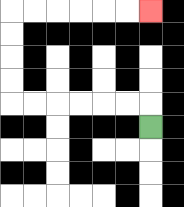{'start': '[6, 5]', 'end': '[6, 0]', 'path_directions': 'U,L,L,L,L,L,L,U,U,U,U,R,R,R,R,R,R', 'path_coordinates': '[[6, 5], [6, 4], [5, 4], [4, 4], [3, 4], [2, 4], [1, 4], [0, 4], [0, 3], [0, 2], [0, 1], [0, 0], [1, 0], [2, 0], [3, 0], [4, 0], [5, 0], [6, 0]]'}